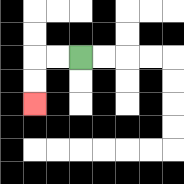{'start': '[3, 2]', 'end': '[1, 4]', 'path_directions': 'L,L,D,D', 'path_coordinates': '[[3, 2], [2, 2], [1, 2], [1, 3], [1, 4]]'}